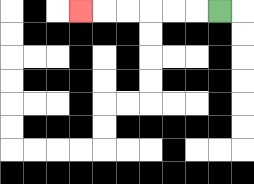{'start': '[9, 0]', 'end': '[3, 0]', 'path_directions': 'L,L,L,L,L,L', 'path_coordinates': '[[9, 0], [8, 0], [7, 0], [6, 0], [5, 0], [4, 0], [3, 0]]'}